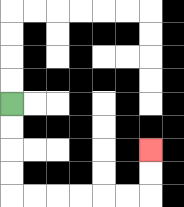{'start': '[0, 4]', 'end': '[6, 6]', 'path_directions': 'D,D,D,D,R,R,R,R,R,R,U,U', 'path_coordinates': '[[0, 4], [0, 5], [0, 6], [0, 7], [0, 8], [1, 8], [2, 8], [3, 8], [4, 8], [5, 8], [6, 8], [6, 7], [6, 6]]'}